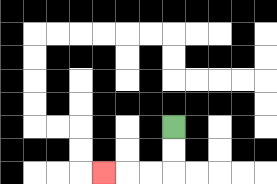{'start': '[7, 5]', 'end': '[4, 7]', 'path_directions': 'D,D,L,L,L', 'path_coordinates': '[[7, 5], [7, 6], [7, 7], [6, 7], [5, 7], [4, 7]]'}